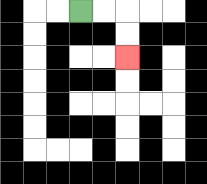{'start': '[3, 0]', 'end': '[5, 2]', 'path_directions': 'R,R,D,D', 'path_coordinates': '[[3, 0], [4, 0], [5, 0], [5, 1], [5, 2]]'}